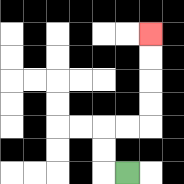{'start': '[5, 7]', 'end': '[6, 1]', 'path_directions': 'L,U,U,R,R,U,U,U,U', 'path_coordinates': '[[5, 7], [4, 7], [4, 6], [4, 5], [5, 5], [6, 5], [6, 4], [6, 3], [6, 2], [6, 1]]'}